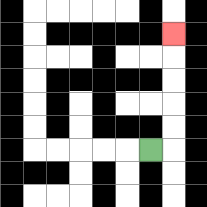{'start': '[6, 6]', 'end': '[7, 1]', 'path_directions': 'R,U,U,U,U,U', 'path_coordinates': '[[6, 6], [7, 6], [7, 5], [7, 4], [7, 3], [7, 2], [7, 1]]'}